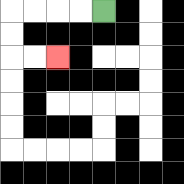{'start': '[4, 0]', 'end': '[2, 2]', 'path_directions': 'L,L,L,L,D,D,R,R', 'path_coordinates': '[[4, 0], [3, 0], [2, 0], [1, 0], [0, 0], [0, 1], [0, 2], [1, 2], [2, 2]]'}